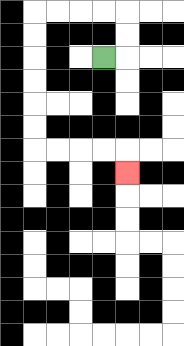{'start': '[4, 2]', 'end': '[5, 7]', 'path_directions': 'R,U,U,L,L,L,L,D,D,D,D,D,D,R,R,R,R,D', 'path_coordinates': '[[4, 2], [5, 2], [5, 1], [5, 0], [4, 0], [3, 0], [2, 0], [1, 0], [1, 1], [1, 2], [1, 3], [1, 4], [1, 5], [1, 6], [2, 6], [3, 6], [4, 6], [5, 6], [5, 7]]'}